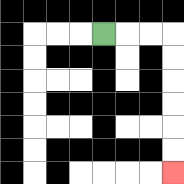{'start': '[4, 1]', 'end': '[7, 7]', 'path_directions': 'R,R,R,D,D,D,D,D,D', 'path_coordinates': '[[4, 1], [5, 1], [6, 1], [7, 1], [7, 2], [7, 3], [7, 4], [7, 5], [7, 6], [7, 7]]'}